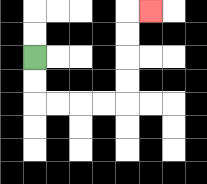{'start': '[1, 2]', 'end': '[6, 0]', 'path_directions': 'D,D,R,R,R,R,U,U,U,U,R', 'path_coordinates': '[[1, 2], [1, 3], [1, 4], [2, 4], [3, 4], [4, 4], [5, 4], [5, 3], [5, 2], [5, 1], [5, 0], [6, 0]]'}